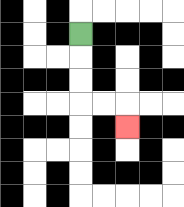{'start': '[3, 1]', 'end': '[5, 5]', 'path_directions': 'D,D,D,R,R,D', 'path_coordinates': '[[3, 1], [3, 2], [3, 3], [3, 4], [4, 4], [5, 4], [5, 5]]'}